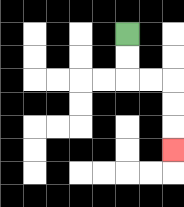{'start': '[5, 1]', 'end': '[7, 6]', 'path_directions': 'D,D,R,R,D,D,D', 'path_coordinates': '[[5, 1], [5, 2], [5, 3], [6, 3], [7, 3], [7, 4], [7, 5], [7, 6]]'}